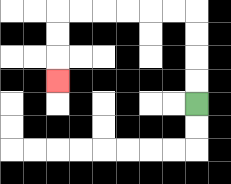{'start': '[8, 4]', 'end': '[2, 3]', 'path_directions': 'U,U,U,U,L,L,L,L,L,L,D,D,D', 'path_coordinates': '[[8, 4], [8, 3], [8, 2], [8, 1], [8, 0], [7, 0], [6, 0], [5, 0], [4, 0], [3, 0], [2, 0], [2, 1], [2, 2], [2, 3]]'}